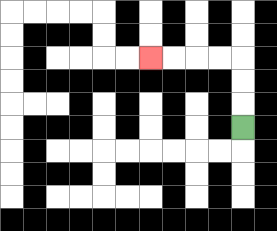{'start': '[10, 5]', 'end': '[6, 2]', 'path_directions': 'U,U,U,L,L,L,L', 'path_coordinates': '[[10, 5], [10, 4], [10, 3], [10, 2], [9, 2], [8, 2], [7, 2], [6, 2]]'}